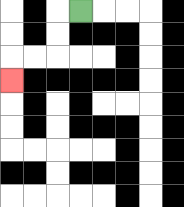{'start': '[3, 0]', 'end': '[0, 3]', 'path_directions': 'L,D,D,L,L,D', 'path_coordinates': '[[3, 0], [2, 0], [2, 1], [2, 2], [1, 2], [0, 2], [0, 3]]'}